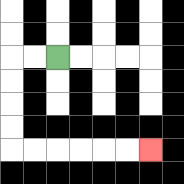{'start': '[2, 2]', 'end': '[6, 6]', 'path_directions': 'L,L,D,D,D,D,R,R,R,R,R,R', 'path_coordinates': '[[2, 2], [1, 2], [0, 2], [0, 3], [0, 4], [0, 5], [0, 6], [1, 6], [2, 6], [3, 6], [4, 6], [5, 6], [6, 6]]'}